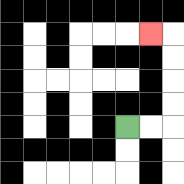{'start': '[5, 5]', 'end': '[6, 1]', 'path_directions': 'R,R,U,U,U,U,L', 'path_coordinates': '[[5, 5], [6, 5], [7, 5], [7, 4], [7, 3], [7, 2], [7, 1], [6, 1]]'}